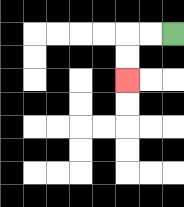{'start': '[7, 1]', 'end': '[5, 3]', 'path_directions': 'L,L,D,D', 'path_coordinates': '[[7, 1], [6, 1], [5, 1], [5, 2], [5, 3]]'}